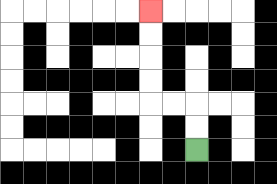{'start': '[8, 6]', 'end': '[6, 0]', 'path_directions': 'U,U,L,L,U,U,U,U', 'path_coordinates': '[[8, 6], [8, 5], [8, 4], [7, 4], [6, 4], [6, 3], [6, 2], [6, 1], [6, 0]]'}